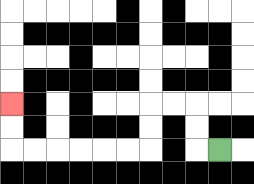{'start': '[9, 6]', 'end': '[0, 4]', 'path_directions': 'L,U,U,L,L,D,D,L,L,L,L,L,L,U,U', 'path_coordinates': '[[9, 6], [8, 6], [8, 5], [8, 4], [7, 4], [6, 4], [6, 5], [6, 6], [5, 6], [4, 6], [3, 6], [2, 6], [1, 6], [0, 6], [0, 5], [0, 4]]'}